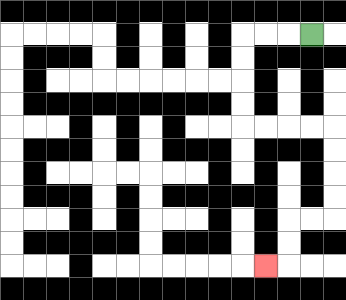{'start': '[13, 1]', 'end': '[11, 11]', 'path_directions': 'L,L,L,D,D,D,D,R,R,R,R,D,D,D,D,L,L,D,D,L', 'path_coordinates': '[[13, 1], [12, 1], [11, 1], [10, 1], [10, 2], [10, 3], [10, 4], [10, 5], [11, 5], [12, 5], [13, 5], [14, 5], [14, 6], [14, 7], [14, 8], [14, 9], [13, 9], [12, 9], [12, 10], [12, 11], [11, 11]]'}